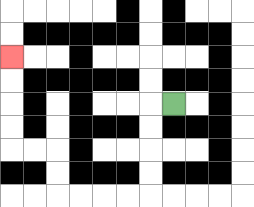{'start': '[7, 4]', 'end': '[0, 2]', 'path_directions': 'L,D,D,D,D,L,L,L,L,U,U,L,L,U,U,U,U', 'path_coordinates': '[[7, 4], [6, 4], [6, 5], [6, 6], [6, 7], [6, 8], [5, 8], [4, 8], [3, 8], [2, 8], [2, 7], [2, 6], [1, 6], [0, 6], [0, 5], [0, 4], [0, 3], [0, 2]]'}